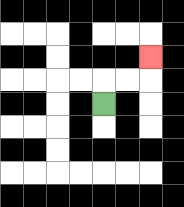{'start': '[4, 4]', 'end': '[6, 2]', 'path_directions': 'U,R,R,U', 'path_coordinates': '[[4, 4], [4, 3], [5, 3], [6, 3], [6, 2]]'}